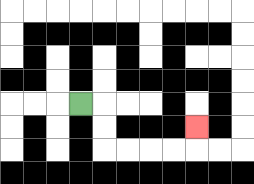{'start': '[3, 4]', 'end': '[8, 5]', 'path_directions': 'R,D,D,R,R,R,R,U', 'path_coordinates': '[[3, 4], [4, 4], [4, 5], [4, 6], [5, 6], [6, 6], [7, 6], [8, 6], [8, 5]]'}